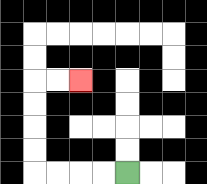{'start': '[5, 7]', 'end': '[3, 3]', 'path_directions': 'L,L,L,L,U,U,U,U,R,R', 'path_coordinates': '[[5, 7], [4, 7], [3, 7], [2, 7], [1, 7], [1, 6], [1, 5], [1, 4], [1, 3], [2, 3], [3, 3]]'}